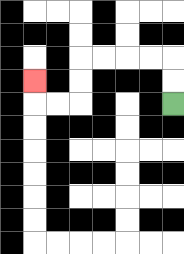{'start': '[7, 4]', 'end': '[1, 3]', 'path_directions': 'U,U,L,L,L,L,D,D,L,L,U', 'path_coordinates': '[[7, 4], [7, 3], [7, 2], [6, 2], [5, 2], [4, 2], [3, 2], [3, 3], [3, 4], [2, 4], [1, 4], [1, 3]]'}